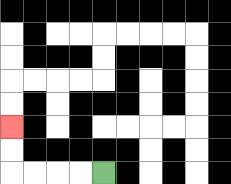{'start': '[4, 7]', 'end': '[0, 5]', 'path_directions': 'L,L,L,L,U,U', 'path_coordinates': '[[4, 7], [3, 7], [2, 7], [1, 7], [0, 7], [0, 6], [0, 5]]'}